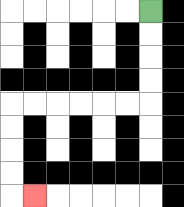{'start': '[6, 0]', 'end': '[1, 8]', 'path_directions': 'D,D,D,D,L,L,L,L,L,L,D,D,D,D,R', 'path_coordinates': '[[6, 0], [6, 1], [6, 2], [6, 3], [6, 4], [5, 4], [4, 4], [3, 4], [2, 4], [1, 4], [0, 4], [0, 5], [0, 6], [0, 7], [0, 8], [1, 8]]'}